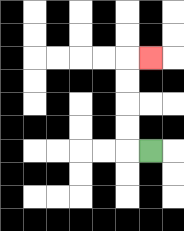{'start': '[6, 6]', 'end': '[6, 2]', 'path_directions': 'L,U,U,U,U,R', 'path_coordinates': '[[6, 6], [5, 6], [5, 5], [5, 4], [5, 3], [5, 2], [6, 2]]'}